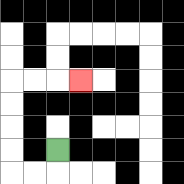{'start': '[2, 6]', 'end': '[3, 3]', 'path_directions': 'D,L,L,U,U,U,U,R,R,R', 'path_coordinates': '[[2, 6], [2, 7], [1, 7], [0, 7], [0, 6], [0, 5], [0, 4], [0, 3], [1, 3], [2, 3], [3, 3]]'}